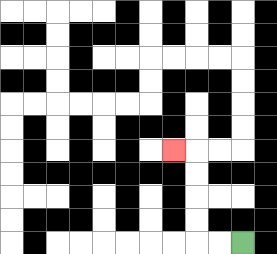{'start': '[10, 10]', 'end': '[7, 6]', 'path_directions': 'L,L,U,U,U,U,L', 'path_coordinates': '[[10, 10], [9, 10], [8, 10], [8, 9], [8, 8], [8, 7], [8, 6], [7, 6]]'}